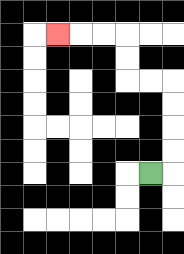{'start': '[6, 7]', 'end': '[2, 1]', 'path_directions': 'R,U,U,U,U,L,L,U,U,L,L,L', 'path_coordinates': '[[6, 7], [7, 7], [7, 6], [7, 5], [7, 4], [7, 3], [6, 3], [5, 3], [5, 2], [5, 1], [4, 1], [3, 1], [2, 1]]'}